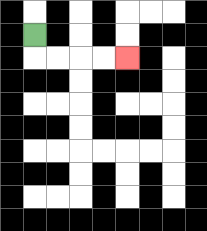{'start': '[1, 1]', 'end': '[5, 2]', 'path_directions': 'D,R,R,R,R', 'path_coordinates': '[[1, 1], [1, 2], [2, 2], [3, 2], [4, 2], [5, 2]]'}